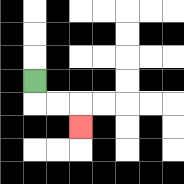{'start': '[1, 3]', 'end': '[3, 5]', 'path_directions': 'D,R,R,D', 'path_coordinates': '[[1, 3], [1, 4], [2, 4], [3, 4], [3, 5]]'}